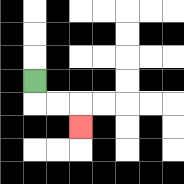{'start': '[1, 3]', 'end': '[3, 5]', 'path_directions': 'D,R,R,D', 'path_coordinates': '[[1, 3], [1, 4], [2, 4], [3, 4], [3, 5]]'}